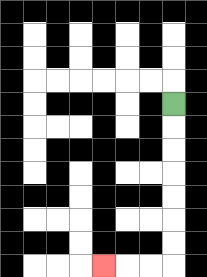{'start': '[7, 4]', 'end': '[4, 11]', 'path_directions': 'D,D,D,D,D,D,D,L,L,L', 'path_coordinates': '[[7, 4], [7, 5], [7, 6], [7, 7], [7, 8], [7, 9], [7, 10], [7, 11], [6, 11], [5, 11], [4, 11]]'}